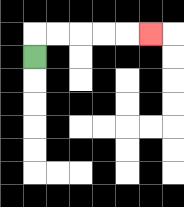{'start': '[1, 2]', 'end': '[6, 1]', 'path_directions': 'U,R,R,R,R,R', 'path_coordinates': '[[1, 2], [1, 1], [2, 1], [3, 1], [4, 1], [5, 1], [6, 1]]'}